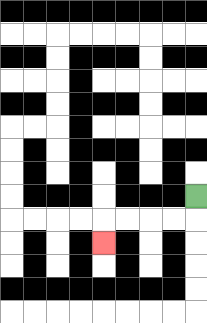{'start': '[8, 8]', 'end': '[4, 10]', 'path_directions': 'D,L,L,L,L,D', 'path_coordinates': '[[8, 8], [8, 9], [7, 9], [6, 9], [5, 9], [4, 9], [4, 10]]'}